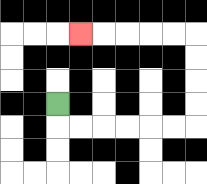{'start': '[2, 4]', 'end': '[3, 1]', 'path_directions': 'D,R,R,R,R,R,R,U,U,U,U,L,L,L,L,L', 'path_coordinates': '[[2, 4], [2, 5], [3, 5], [4, 5], [5, 5], [6, 5], [7, 5], [8, 5], [8, 4], [8, 3], [8, 2], [8, 1], [7, 1], [6, 1], [5, 1], [4, 1], [3, 1]]'}